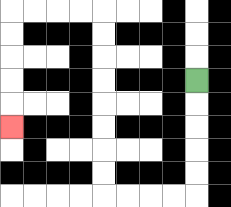{'start': '[8, 3]', 'end': '[0, 5]', 'path_directions': 'D,D,D,D,D,L,L,L,L,U,U,U,U,U,U,U,U,L,L,L,L,D,D,D,D,D', 'path_coordinates': '[[8, 3], [8, 4], [8, 5], [8, 6], [8, 7], [8, 8], [7, 8], [6, 8], [5, 8], [4, 8], [4, 7], [4, 6], [4, 5], [4, 4], [4, 3], [4, 2], [4, 1], [4, 0], [3, 0], [2, 0], [1, 0], [0, 0], [0, 1], [0, 2], [0, 3], [0, 4], [0, 5]]'}